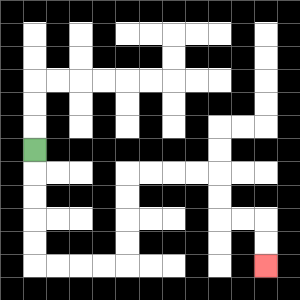{'start': '[1, 6]', 'end': '[11, 11]', 'path_directions': 'D,D,D,D,D,R,R,R,R,U,U,U,U,R,R,R,R,D,D,R,R,D,D', 'path_coordinates': '[[1, 6], [1, 7], [1, 8], [1, 9], [1, 10], [1, 11], [2, 11], [3, 11], [4, 11], [5, 11], [5, 10], [5, 9], [5, 8], [5, 7], [6, 7], [7, 7], [8, 7], [9, 7], [9, 8], [9, 9], [10, 9], [11, 9], [11, 10], [11, 11]]'}